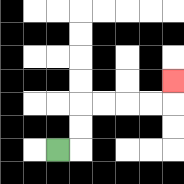{'start': '[2, 6]', 'end': '[7, 3]', 'path_directions': 'R,U,U,R,R,R,R,U', 'path_coordinates': '[[2, 6], [3, 6], [3, 5], [3, 4], [4, 4], [5, 4], [6, 4], [7, 4], [7, 3]]'}